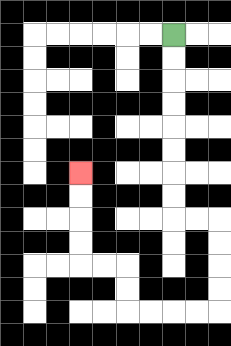{'start': '[7, 1]', 'end': '[3, 7]', 'path_directions': 'D,D,D,D,D,D,D,D,R,R,D,D,D,D,L,L,L,L,U,U,L,L,U,U,U,U', 'path_coordinates': '[[7, 1], [7, 2], [7, 3], [7, 4], [7, 5], [7, 6], [7, 7], [7, 8], [7, 9], [8, 9], [9, 9], [9, 10], [9, 11], [9, 12], [9, 13], [8, 13], [7, 13], [6, 13], [5, 13], [5, 12], [5, 11], [4, 11], [3, 11], [3, 10], [3, 9], [3, 8], [3, 7]]'}